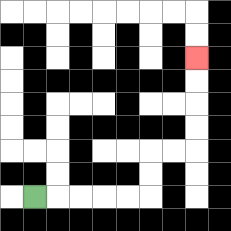{'start': '[1, 8]', 'end': '[8, 2]', 'path_directions': 'R,R,R,R,R,U,U,R,R,U,U,U,U', 'path_coordinates': '[[1, 8], [2, 8], [3, 8], [4, 8], [5, 8], [6, 8], [6, 7], [6, 6], [7, 6], [8, 6], [8, 5], [8, 4], [8, 3], [8, 2]]'}